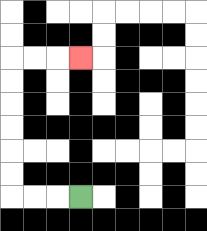{'start': '[3, 8]', 'end': '[3, 2]', 'path_directions': 'L,L,L,U,U,U,U,U,U,R,R,R', 'path_coordinates': '[[3, 8], [2, 8], [1, 8], [0, 8], [0, 7], [0, 6], [0, 5], [0, 4], [0, 3], [0, 2], [1, 2], [2, 2], [3, 2]]'}